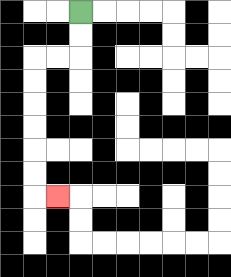{'start': '[3, 0]', 'end': '[2, 8]', 'path_directions': 'D,D,L,L,D,D,D,D,D,D,R', 'path_coordinates': '[[3, 0], [3, 1], [3, 2], [2, 2], [1, 2], [1, 3], [1, 4], [1, 5], [1, 6], [1, 7], [1, 8], [2, 8]]'}